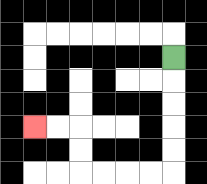{'start': '[7, 2]', 'end': '[1, 5]', 'path_directions': 'D,D,D,D,D,L,L,L,L,U,U,L,L', 'path_coordinates': '[[7, 2], [7, 3], [7, 4], [7, 5], [7, 6], [7, 7], [6, 7], [5, 7], [4, 7], [3, 7], [3, 6], [3, 5], [2, 5], [1, 5]]'}